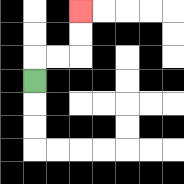{'start': '[1, 3]', 'end': '[3, 0]', 'path_directions': 'U,R,R,U,U', 'path_coordinates': '[[1, 3], [1, 2], [2, 2], [3, 2], [3, 1], [3, 0]]'}